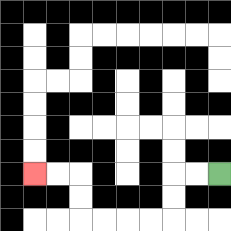{'start': '[9, 7]', 'end': '[1, 7]', 'path_directions': 'L,L,D,D,L,L,L,L,U,U,L,L', 'path_coordinates': '[[9, 7], [8, 7], [7, 7], [7, 8], [7, 9], [6, 9], [5, 9], [4, 9], [3, 9], [3, 8], [3, 7], [2, 7], [1, 7]]'}